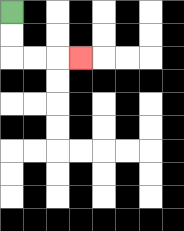{'start': '[0, 0]', 'end': '[3, 2]', 'path_directions': 'D,D,R,R,R', 'path_coordinates': '[[0, 0], [0, 1], [0, 2], [1, 2], [2, 2], [3, 2]]'}